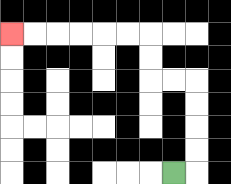{'start': '[7, 7]', 'end': '[0, 1]', 'path_directions': 'R,U,U,U,U,L,L,U,U,L,L,L,L,L,L', 'path_coordinates': '[[7, 7], [8, 7], [8, 6], [8, 5], [8, 4], [8, 3], [7, 3], [6, 3], [6, 2], [6, 1], [5, 1], [4, 1], [3, 1], [2, 1], [1, 1], [0, 1]]'}